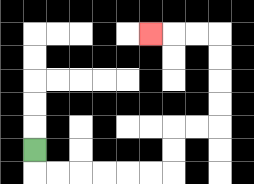{'start': '[1, 6]', 'end': '[6, 1]', 'path_directions': 'D,R,R,R,R,R,R,U,U,R,R,U,U,U,U,L,L,L', 'path_coordinates': '[[1, 6], [1, 7], [2, 7], [3, 7], [4, 7], [5, 7], [6, 7], [7, 7], [7, 6], [7, 5], [8, 5], [9, 5], [9, 4], [9, 3], [9, 2], [9, 1], [8, 1], [7, 1], [6, 1]]'}